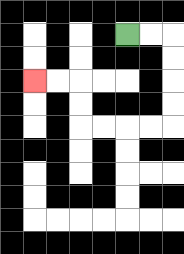{'start': '[5, 1]', 'end': '[1, 3]', 'path_directions': 'R,R,D,D,D,D,L,L,L,L,U,U,L,L', 'path_coordinates': '[[5, 1], [6, 1], [7, 1], [7, 2], [7, 3], [7, 4], [7, 5], [6, 5], [5, 5], [4, 5], [3, 5], [3, 4], [3, 3], [2, 3], [1, 3]]'}